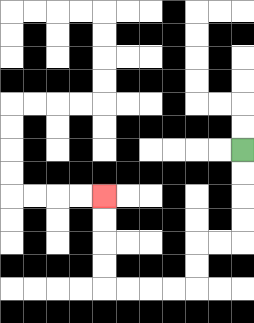{'start': '[10, 6]', 'end': '[4, 8]', 'path_directions': 'D,D,D,D,L,L,D,D,L,L,L,L,U,U,U,U', 'path_coordinates': '[[10, 6], [10, 7], [10, 8], [10, 9], [10, 10], [9, 10], [8, 10], [8, 11], [8, 12], [7, 12], [6, 12], [5, 12], [4, 12], [4, 11], [4, 10], [4, 9], [4, 8]]'}